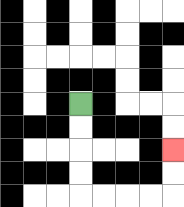{'start': '[3, 4]', 'end': '[7, 6]', 'path_directions': 'D,D,D,D,R,R,R,R,U,U', 'path_coordinates': '[[3, 4], [3, 5], [3, 6], [3, 7], [3, 8], [4, 8], [5, 8], [6, 8], [7, 8], [7, 7], [7, 6]]'}